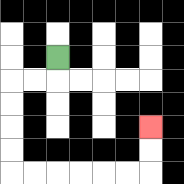{'start': '[2, 2]', 'end': '[6, 5]', 'path_directions': 'D,L,L,D,D,D,D,R,R,R,R,R,R,U,U', 'path_coordinates': '[[2, 2], [2, 3], [1, 3], [0, 3], [0, 4], [0, 5], [0, 6], [0, 7], [1, 7], [2, 7], [3, 7], [4, 7], [5, 7], [6, 7], [6, 6], [6, 5]]'}